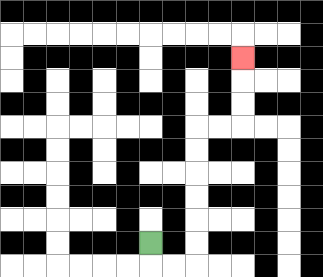{'start': '[6, 10]', 'end': '[10, 2]', 'path_directions': 'D,R,R,U,U,U,U,U,U,R,R,U,U,U', 'path_coordinates': '[[6, 10], [6, 11], [7, 11], [8, 11], [8, 10], [8, 9], [8, 8], [8, 7], [8, 6], [8, 5], [9, 5], [10, 5], [10, 4], [10, 3], [10, 2]]'}